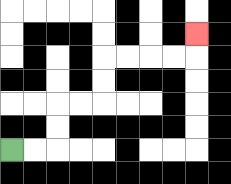{'start': '[0, 6]', 'end': '[8, 1]', 'path_directions': 'R,R,U,U,R,R,U,U,R,R,R,R,U', 'path_coordinates': '[[0, 6], [1, 6], [2, 6], [2, 5], [2, 4], [3, 4], [4, 4], [4, 3], [4, 2], [5, 2], [6, 2], [7, 2], [8, 2], [8, 1]]'}